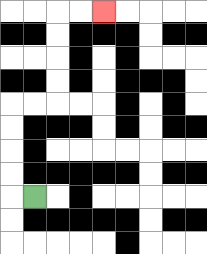{'start': '[1, 8]', 'end': '[4, 0]', 'path_directions': 'L,U,U,U,U,R,R,U,U,U,U,R,R', 'path_coordinates': '[[1, 8], [0, 8], [0, 7], [0, 6], [0, 5], [0, 4], [1, 4], [2, 4], [2, 3], [2, 2], [2, 1], [2, 0], [3, 0], [4, 0]]'}